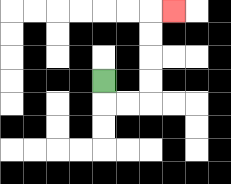{'start': '[4, 3]', 'end': '[7, 0]', 'path_directions': 'D,R,R,U,U,U,U,R', 'path_coordinates': '[[4, 3], [4, 4], [5, 4], [6, 4], [6, 3], [6, 2], [6, 1], [6, 0], [7, 0]]'}